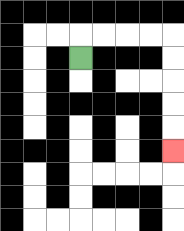{'start': '[3, 2]', 'end': '[7, 6]', 'path_directions': 'U,R,R,R,R,D,D,D,D,D', 'path_coordinates': '[[3, 2], [3, 1], [4, 1], [5, 1], [6, 1], [7, 1], [7, 2], [7, 3], [7, 4], [7, 5], [7, 6]]'}